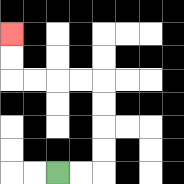{'start': '[2, 7]', 'end': '[0, 1]', 'path_directions': 'R,R,U,U,U,U,L,L,L,L,U,U', 'path_coordinates': '[[2, 7], [3, 7], [4, 7], [4, 6], [4, 5], [4, 4], [4, 3], [3, 3], [2, 3], [1, 3], [0, 3], [0, 2], [0, 1]]'}